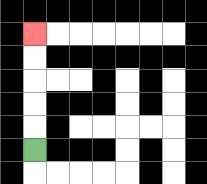{'start': '[1, 6]', 'end': '[1, 1]', 'path_directions': 'U,U,U,U,U', 'path_coordinates': '[[1, 6], [1, 5], [1, 4], [1, 3], [1, 2], [1, 1]]'}